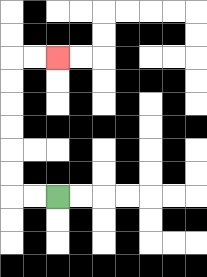{'start': '[2, 8]', 'end': '[2, 2]', 'path_directions': 'L,L,U,U,U,U,U,U,R,R', 'path_coordinates': '[[2, 8], [1, 8], [0, 8], [0, 7], [0, 6], [0, 5], [0, 4], [0, 3], [0, 2], [1, 2], [2, 2]]'}